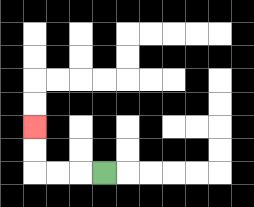{'start': '[4, 7]', 'end': '[1, 5]', 'path_directions': 'L,L,L,U,U', 'path_coordinates': '[[4, 7], [3, 7], [2, 7], [1, 7], [1, 6], [1, 5]]'}